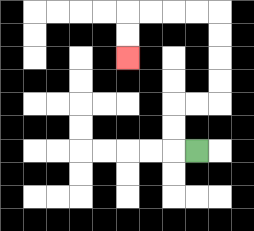{'start': '[8, 6]', 'end': '[5, 2]', 'path_directions': 'L,U,U,R,R,U,U,U,U,L,L,L,L,D,D', 'path_coordinates': '[[8, 6], [7, 6], [7, 5], [7, 4], [8, 4], [9, 4], [9, 3], [9, 2], [9, 1], [9, 0], [8, 0], [7, 0], [6, 0], [5, 0], [5, 1], [5, 2]]'}